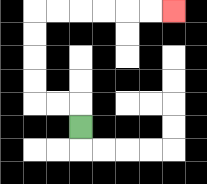{'start': '[3, 5]', 'end': '[7, 0]', 'path_directions': 'U,L,L,U,U,U,U,R,R,R,R,R,R', 'path_coordinates': '[[3, 5], [3, 4], [2, 4], [1, 4], [1, 3], [1, 2], [1, 1], [1, 0], [2, 0], [3, 0], [4, 0], [5, 0], [6, 0], [7, 0]]'}